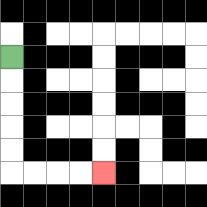{'start': '[0, 2]', 'end': '[4, 7]', 'path_directions': 'D,D,D,D,D,R,R,R,R', 'path_coordinates': '[[0, 2], [0, 3], [0, 4], [0, 5], [0, 6], [0, 7], [1, 7], [2, 7], [3, 7], [4, 7]]'}